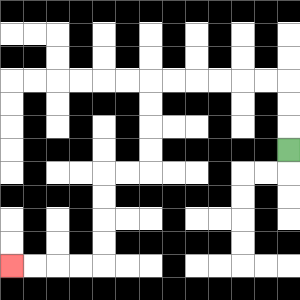{'start': '[12, 6]', 'end': '[0, 11]', 'path_directions': 'U,U,U,L,L,L,L,L,L,D,D,D,D,L,L,D,D,D,D,L,L,L,L', 'path_coordinates': '[[12, 6], [12, 5], [12, 4], [12, 3], [11, 3], [10, 3], [9, 3], [8, 3], [7, 3], [6, 3], [6, 4], [6, 5], [6, 6], [6, 7], [5, 7], [4, 7], [4, 8], [4, 9], [4, 10], [4, 11], [3, 11], [2, 11], [1, 11], [0, 11]]'}